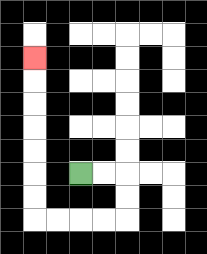{'start': '[3, 7]', 'end': '[1, 2]', 'path_directions': 'R,R,D,D,L,L,L,L,U,U,U,U,U,U,U', 'path_coordinates': '[[3, 7], [4, 7], [5, 7], [5, 8], [5, 9], [4, 9], [3, 9], [2, 9], [1, 9], [1, 8], [1, 7], [1, 6], [1, 5], [1, 4], [1, 3], [1, 2]]'}